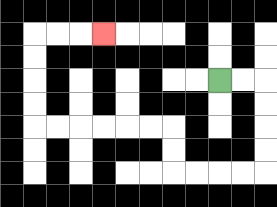{'start': '[9, 3]', 'end': '[4, 1]', 'path_directions': 'R,R,D,D,D,D,L,L,L,L,U,U,L,L,L,L,L,L,U,U,U,U,R,R,R', 'path_coordinates': '[[9, 3], [10, 3], [11, 3], [11, 4], [11, 5], [11, 6], [11, 7], [10, 7], [9, 7], [8, 7], [7, 7], [7, 6], [7, 5], [6, 5], [5, 5], [4, 5], [3, 5], [2, 5], [1, 5], [1, 4], [1, 3], [1, 2], [1, 1], [2, 1], [3, 1], [4, 1]]'}